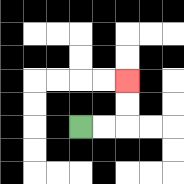{'start': '[3, 5]', 'end': '[5, 3]', 'path_directions': 'R,R,U,U', 'path_coordinates': '[[3, 5], [4, 5], [5, 5], [5, 4], [5, 3]]'}